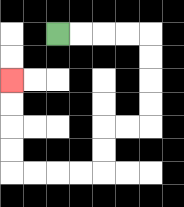{'start': '[2, 1]', 'end': '[0, 3]', 'path_directions': 'R,R,R,R,D,D,D,D,L,L,D,D,L,L,L,L,U,U,U,U', 'path_coordinates': '[[2, 1], [3, 1], [4, 1], [5, 1], [6, 1], [6, 2], [6, 3], [6, 4], [6, 5], [5, 5], [4, 5], [4, 6], [4, 7], [3, 7], [2, 7], [1, 7], [0, 7], [0, 6], [0, 5], [0, 4], [0, 3]]'}